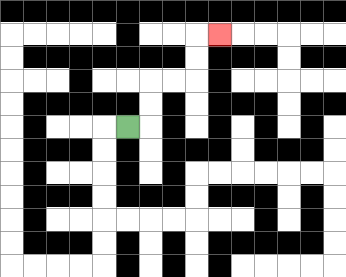{'start': '[5, 5]', 'end': '[9, 1]', 'path_directions': 'R,U,U,R,R,U,U,R', 'path_coordinates': '[[5, 5], [6, 5], [6, 4], [6, 3], [7, 3], [8, 3], [8, 2], [8, 1], [9, 1]]'}